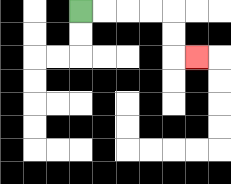{'start': '[3, 0]', 'end': '[8, 2]', 'path_directions': 'R,R,R,R,D,D,R', 'path_coordinates': '[[3, 0], [4, 0], [5, 0], [6, 0], [7, 0], [7, 1], [7, 2], [8, 2]]'}